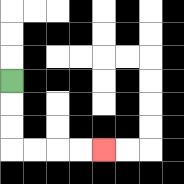{'start': '[0, 3]', 'end': '[4, 6]', 'path_directions': 'D,D,D,R,R,R,R', 'path_coordinates': '[[0, 3], [0, 4], [0, 5], [0, 6], [1, 6], [2, 6], [3, 6], [4, 6]]'}